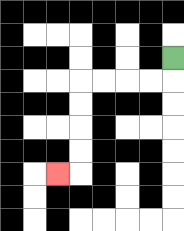{'start': '[7, 2]', 'end': '[2, 7]', 'path_directions': 'D,L,L,L,L,D,D,D,D,L', 'path_coordinates': '[[7, 2], [7, 3], [6, 3], [5, 3], [4, 3], [3, 3], [3, 4], [3, 5], [3, 6], [3, 7], [2, 7]]'}